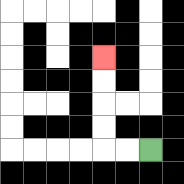{'start': '[6, 6]', 'end': '[4, 2]', 'path_directions': 'L,L,U,U,U,U', 'path_coordinates': '[[6, 6], [5, 6], [4, 6], [4, 5], [4, 4], [4, 3], [4, 2]]'}